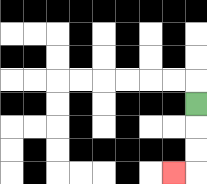{'start': '[8, 4]', 'end': '[7, 7]', 'path_directions': 'D,D,D,L', 'path_coordinates': '[[8, 4], [8, 5], [8, 6], [8, 7], [7, 7]]'}